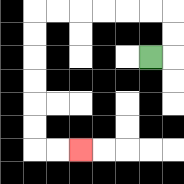{'start': '[6, 2]', 'end': '[3, 6]', 'path_directions': 'R,U,U,L,L,L,L,L,L,D,D,D,D,D,D,R,R', 'path_coordinates': '[[6, 2], [7, 2], [7, 1], [7, 0], [6, 0], [5, 0], [4, 0], [3, 0], [2, 0], [1, 0], [1, 1], [1, 2], [1, 3], [1, 4], [1, 5], [1, 6], [2, 6], [3, 6]]'}